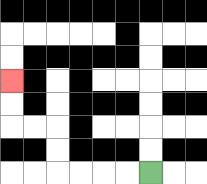{'start': '[6, 7]', 'end': '[0, 3]', 'path_directions': 'L,L,L,L,U,U,L,L,U,U', 'path_coordinates': '[[6, 7], [5, 7], [4, 7], [3, 7], [2, 7], [2, 6], [2, 5], [1, 5], [0, 5], [0, 4], [0, 3]]'}